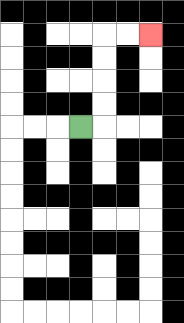{'start': '[3, 5]', 'end': '[6, 1]', 'path_directions': 'R,U,U,U,U,R,R', 'path_coordinates': '[[3, 5], [4, 5], [4, 4], [4, 3], [4, 2], [4, 1], [5, 1], [6, 1]]'}